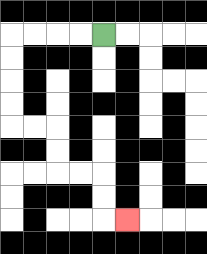{'start': '[4, 1]', 'end': '[5, 9]', 'path_directions': 'L,L,L,L,D,D,D,D,R,R,D,D,R,R,D,D,R', 'path_coordinates': '[[4, 1], [3, 1], [2, 1], [1, 1], [0, 1], [0, 2], [0, 3], [0, 4], [0, 5], [1, 5], [2, 5], [2, 6], [2, 7], [3, 7], [4, 7], [4, 8], [4, 9], [5, 9]]'}